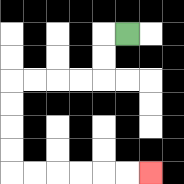{'start': '[5, 1]', 'end': '[6, 7]', 'path_directions': 'L,D,D,L,L,L,L,D,D,D,D,R,R,R,R,R,R', 'path_coordinates': '[[5, 1], [4, 1], [4, 2], [4, 3], [3, 3], [2, 3], [1, 3], [0, 3], [0, 4], [0, 5], [0, 6], [0, 7], [1, 7], [2, 7], [3, 7], [4, 7], [5, 7], [6, 7]]'}